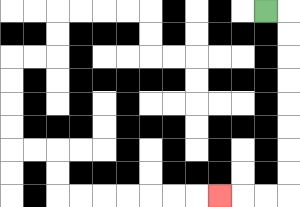{'start': '[11, 0]', 'end': '[9, 8]', 'path_directions': 'R,D,D,D,D,D,D,D,D,L,L,L', 'path_coordinates': '[[11, 0], [12, 0], [12, 1], [12, 2], [12, 3], [12, 4], [12, 5], [12, 6], [12, 7], [12, 8], [11, 8], [10, 8], [9, 8]]'}